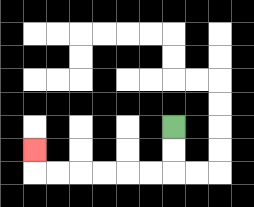{'start': '[7, 5]', 'end': '[1, 6]', 'path_directions': 'D,D,L,L,L,L,L,L,U', 'path_coordinates': '[[7, 5], [7, 6], [7, 7], [6, 7], [5, 7], [4, 7], [3, 7], [2, 7], [1, 7], [1, 6]]'}